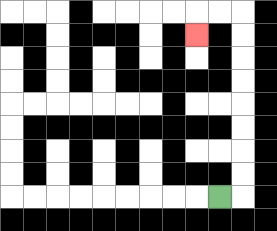{'start': '[9, 8]', 'end': '[8, 1]', 'path_directions': 'R,U,U,U,U,U,U,U,U,L,L,D', 'path_coordinates': '[[9, 8], [10, 8], [10, 7], [10, 6], [10, 5], [10, 4], [10, 3], [10, 2], [10, 1], [10, 0], [9, 0], [8, 0], [8, 1]]'}